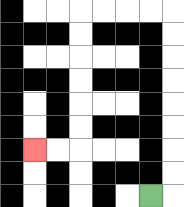{'start': '[6, 8]', 'end': '[1, 6]', 'path_directions': 'R,U,U,U,U,U,U,U,U,L,L,L,L,D,D,D,D,D,D,L,L', 'path_coordinates': '[[6, 8], [7, 8], [7, 7], [7, 6], [7, 5], [7, 4], [7, 3], [7, 2], [7, 1], [7, 0], [6, 0], [5, 0], [4, 0], [3, 0], [3, 1], [3, 2], [3, 3], [3, 4], [3, 5], [3, 6], [2, 6], [1, 6]]'}